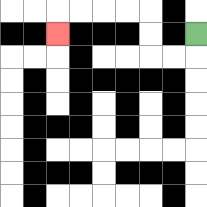{'start': '[8, 1]', 'end': '[2, 1]', 'path_directions': 'D,L,L,U,U,L,L,L,L,D', 'path_coordinates': '[[8, 1], [8, 2], [7, 2], [6, 2], [6, 1], [6, 0], [5, 0], [4, 0], [3, 0], [2, 0], [2, 1]]'}